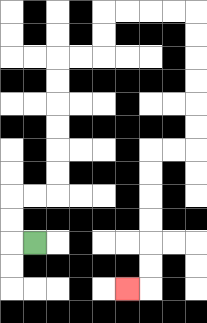{'start': '[1, 10]', 'end': '[5, 12]', 'path_directions': 'L,U,U,R,R,U,U,U,U,U,U,R,R,U,U,R,R,R,R,D,D,D,D,D,D,L,L,D,D,D,D,D,D,L', 'path_coordinates': '[[1, 10], [0, 10], [0, 9], [0, 8], [1, 8], [2, 8], [2, 7], [2, 6], [2, 5], [2, 4], [2, 3], [2, 2], [3, 2], [4, 2], [4, 1], [4, 0], [5, 0], [6, 0], [7, 0], [8, 0], [8, 1], [8, 2], [8, 3], [8, 4], [8, 5], [8, 6], [7, 6], [6, 6], [6, 7], [6, 8], [6, 9], [6, 10], [6, 11], [6, 12], [5, 12]]'}